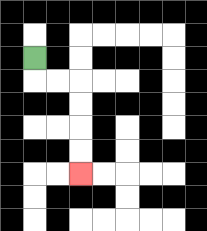{'start': '[1, 2]', 'end': '[3, 7]', 'path_directions': 'D,R,R,D,D,D,D', 'path_coordinates': '[[1, 2], [1, 3], [2, 3], [3, 3], [3, 4], [3, 5], [3, 6], [3, 7]]'}